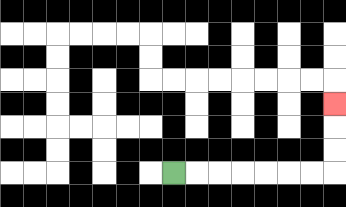{'start': '[7, 7]', 'end': '[14, 4]', 'path_directions': 'R,R,R,R,R,R,R,U,U,U', 'path_coordinates': '[[7, 7], [8, 7], [9, 7], [10, 7], [11, 7], [12, 7], [13, 7], [14, 7], [14, 6], [14, 5], [14, 4]]'}